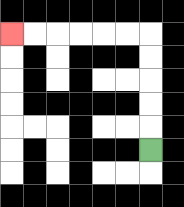{'start': '[6, 6]', 'end': '[0, 1]', 'path_directions': 'U,U,U,U,U,L,L,L,L,L,L', 'path_coordinates': '[[6, 6], [6, 5], [6, 4], [6, 3], [6, 2], [6, 1], [5, 1], [4, 1], [3, 1], [2, 1], [1, 1], [0, 1]]'}